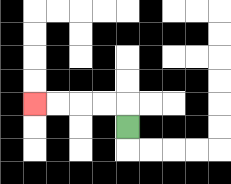{'start': '[5, 5]', 'end': '[1, 4]', 'path_directions': 'U,L,L,L,L', 'path_coordinates': '[[5, 5], [5, 4], [4, 4], [3, 4], [2, 4], [1, 4]]'}